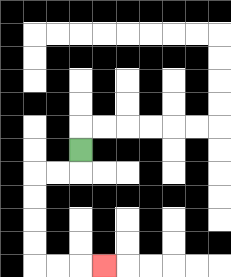{'start': '[3, 6]', 'end': '[4, 11]', 'path_directions': 'D,L,L,D,D,D,D,R,R,R', 'path_coordinates': '[[3, 6], [3, 7], [2, 7], [1, 7], [1, 8], [1, 9], [1, 10], [1, 11], [2, 11], [3, 11], [4, 11]]'}